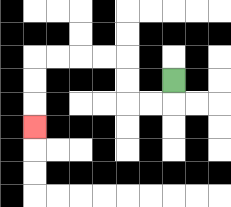{'start': '[7, 3]', 'end': '[1, 5]', 'path_directions': 'D,L,L,U,U,L,L,L,L,D,D,D', 'path_coordinates': '[[7, 3], [7, 4], [6, 4], [5, 4], [5, 3], [5, 2], [4, 2], [3, 2], [2, 2], [1, 2], [1, 3], [1, 4], [1, 5]]'}